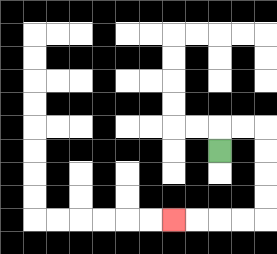{'start': '[9, 6]', 'end': '[7, 9]', 'path_directions': 'U,R,R,D,D,D,D,L,L,L,L', 'path_coordinates': '[[9, 6], [9, 5], [10, 5], [11, 5], [11, 6], [11, 7], [11, 8], [11, 9], [10, 9], [9, 9], [8, 9], [7, 9]]'}